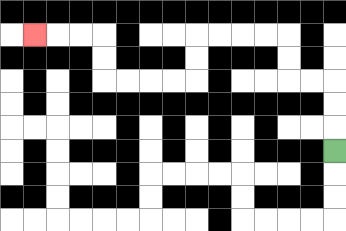{'start': '[14, 6]', 'end': '[1, 1]', 'path_directions': 'U,U,U,L,L,U,U,L,L,L,L,D,D,L,L,L,L,U,U,L,L,L', 'path_coordinates': '[[14, 6], [14, 5], [14, 4], [14, 3], [13, 3], [12, 3], [12, 2], [12, 1], [11, 1], [10, 1], [9, 1], [8, 1], [8, 2], [8, 3], [7, 3], [6, 3], [5, 3], [4, 3], [4, 2], [4, 1], [3, 1], [2, 1], [1, 1]]'}